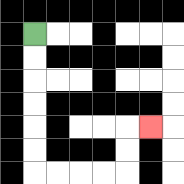{'start': '[1, 1]', 'end': '[6, 5]', 'path_directions': 'D,D,D,D,D,D,R,R,R,R,U,U,R', 'path_coordinates': '[[1, 1], [1, 2], [1, 3], [1, 4], [1, 5], [1, 6], [1, 7], [2, 7], [3, 7], [4, 7], [5, 7], [5, 6], [5, 5], [6, 5]]'}